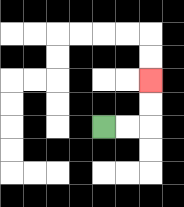{'start': '[4, 5]', 'end': '[6, 3]', 'path_directions': 'R,R,U,U', 'path_coordinates': '[[4, 5], [5, 5], [6, 5], [6, 4], [6, 3]]'}